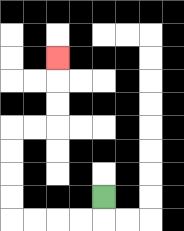{'start': '[4, 8]', 'end': '[2, 2]', 'path_directions': 'D,L,L,L,L,U,U,U,U,R,R,U,U,U', 'path_coordinates': '[[4, 8], [4, 9], [3, 9], [2, 9], [1, 9], [0, 9], [0, 8], [0, 7], [0, 6], [0, 5], [1, 5], [2, 5], [2, 4], [2, 3], [2, 2]]'}